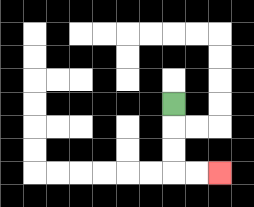{'start': '[7, 4]', 'end': '[9, 7]', 'path_directions': 'D,D,D,R,R', 'path_coordinates': '[[7, 4], [7, 5], [7, 6], [7, 7], [8, 7], [9, 7]]'}